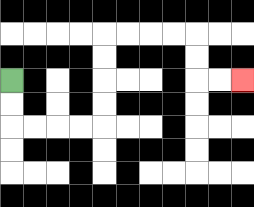{'start': '[0, 3]', 'end': '[10, 3]', 'path_directions': 'D,D,R,R,R,R,U,U,U,U,R,R,R,R,D,D,R,R', 'path_coordinates': '[[0, 3], [0, 4], [0, 5], [1, 5], [2, 5], [3, 5], [4, 5], [4, 4], [4, 3], [4, 2], [4, 1], [5, 1], [6, 1], [7, 1], [8, 1], [8, 2], [8, 3], [9, 3], [10, 3]]'}